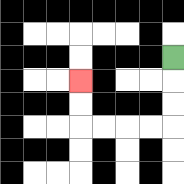{'start': '[7, 2]', 'end': '[3, 3]', 'path_directions': 'D,D,D,L,L,L,L,U,U', 'path_coordinates': '[[7, 2], [7, 3], [7, 4], [7, 5], [6, 5], [5, 5], [4, 5], [3, 5], [3, 4], [3, 3]]'}